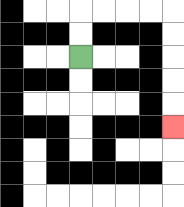{'start': '[3, 2]', 'end': '[7, 5]', 'path_directions': 'U,U,R,R,R,R,D,D,D,D,D', 'path_coordinates': '[[3, 2], [3, 1], [3, 0], [4, 0], [5, 0], [6, 0], [7, 0], [7, 1], [7, 2], [7, 3], [7, 4], [7, 5]]'}